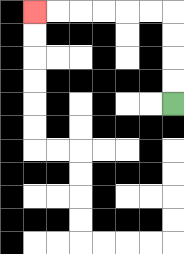{'start': '[7, 4]', 'end': '[1, 0]', 'path_directions': 'U,U,U,U,L,L,L,L,L,L', 'path_coordinates': '[[7, 4], [7, 3], [7, 2], [7, 1], [7, 0], [6, 0], [5, 0], [4, 0], [3, 0], [2, 0], [1, 0]]'}